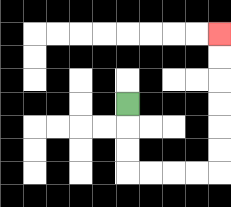{'start': '[5, 4]', 'end': '[9, 1]', 'path_directions': 'D,D,D,R,R,R,R,U,U,U,U,U,U', 'path_coordinates': '[[5, 4], [5, 5], [5, 6], [5, 7], [6, 7], [7, 7], [8, 7], [9, 7], [9, 6], [9, 5], [9, 4], [9, 3], [9, 2], [9, 1]]'}